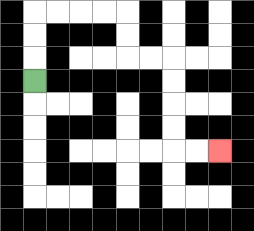{'start': '[1, 3]', 'end': '[9, 6]', 'path_directions': 'U,U,U,R,R,R,R,D,D,R,R,D,D,D,D,R,R', 'path_coordinates': '[[1, 3], [1, 2], [1, 1], [1, 0], [2, 0], [3, 0], [4, 0], [5, 0], [5, 1], [5, 2], [6, 2], [7, 2], [7, 3], [7, 4], [7, 5], [7, 6], [8, 6], [9, 6]]'}